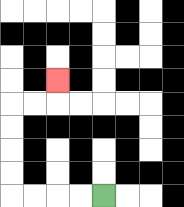{'start': '[4, 8]', 'end': '[2, 3]', 'path_directions': 'L,L,L,L,U,U,U,U,R,R,U', 'path_coordinates': '[[4, 8], [3, 8], [2, 8], [1, 8], [0, 8], [0, 7], [0, 6], [0, 5], [0, 4], [1, 4], [2, 4], [2, 3]]'}